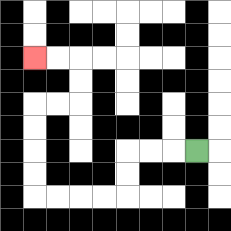{'start': '[8, 6]', 'end': '[1, 2]', 'path_directions': 'L,L,L,D,D,L,L,L,L,U,U,U,U,R,R,U,U,L,L', 'path_coordinates': '[[8, 6], [7, 6], [6, 6], [5, 6], [5, 7], [5, 8], [4, 8], [3, 8], [2, 8], [1, 8], [1, 7], [1, 6], [1, 5], [1, 4], [2, 4], [3, 4], [3, 3], [3, 2], [2, 2], [1, 2]]'}